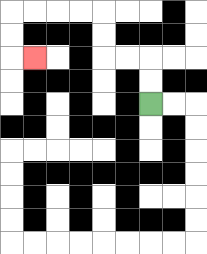{'start': '[6, 4]', 'end': '[1, 2]', 'path_directions': 'U,U,L,L,U,U,L,L,L,L,D,D,R', 'path_coordinates': '[[6, 4], [6, 3], [6, 2], [5, 2], [4, 2], [4, 1], [4, 0], [3, 0], [2, 0], [1, 0], [0, 0], [0, 1], [0, 2], [1, 2]]'}